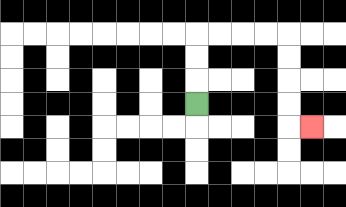{'start': '[8, 4]', 'end': '[13, 5]', 'path_directions': 'U,U,U,R,R,R,R,D,D,D,D,R', 'path_coordinates': '[[8, 4], [8, 3], [8, 2], [8, 1], [9, 1], [10, 1], [11, 1], [12, 1], [12, 2], [12, 3], [12, 4], [12, 5], [13, 5]]'}